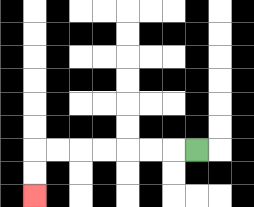{'start': '[8, 6]', 'end': '[1, 8]', 'path_directions': 'L,L,L,L,L,L,L,D,D', 'path_coordinates': '[[8, 6], [7, 6], [6, 6], [5, 6], [4, 6], [3, 6], [2, 6], [1, 6], [1, 7], [1, 8]]'}